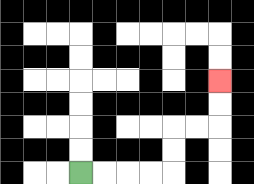{'start': '[3, 7]', 'end': '[9, 3]', 'path_directions': 'R,R,R,R,U,U,R,R,U,U', 'path_coordinates': '[[3, 7], [4, 7], [5, 7], [6, 7], [7, 7], [7, 6], [7, 5], [8, 5], [9, 5], [9, 4], [9, 3]]'}